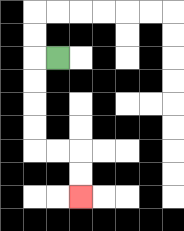{'start': '[2, 2]', 'end': '[3, 8]', 'path_directions': 'L,D,D,D,D,R,R,D,D', 'path_coordinates': '[[2, 2], [1, 2], [1, 3], [1, 4], [1, 5], [1, 6], [2, 6], [3, 6], [3, 7], [3, 8]]'}